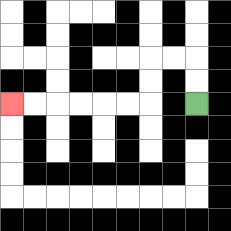{'start': '[8, 4]', 'end': '[0, 4]', 'path_directions': 'U,U,L,L,D,D,L,L,L,L,L,L', 'path_coordinates': '[[8, 4], [8, 3], [8, 2], [7, 2], [6, 2], [6, 3], [6, 4], [5, 4], [4, 4], [3, 4], [2, 4], [1, 4], [0, 4]]'}